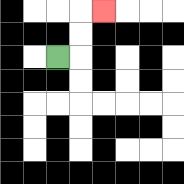{'start': '[2, 2]', 'end': '[4, 0]', 'path_directions': 'R,U,U,R', 'path_coordinates': '[[2, 2], [3, 2], [3, 1], [3, 0], [4, 0]]'}